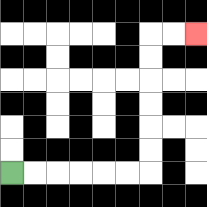{'start': '[0, 7]', 'end': '[8, 1]', 'path_directions': 'R,R,R,R,R,R,U,U,U,U,U,U,R,R', 'path_coordinates': '[[0, 7], [1, 7], [2, 7], [3, 7], [4, 7], [5, 7], [6, 7], [6, 6], [6, 5], [6, 4], [6, 3], [6, 2], [6, 1], [7, 1], [8, 1]]'}